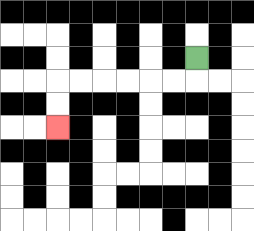{'start': '[8, 2]', 'end': '[2, 5]', 'path_directions': 'D,L,L,L,L,L,L,D,D', 'path_coordinates': '[[8, 2], [8, 3], [7, 3], [6, 3], [5, 3], [4, 3], [3, 3], [2, 3], [2, 4], [2, 5]]'}